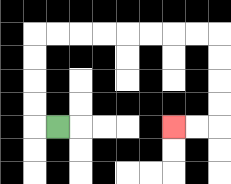{'start': '[2, 5]', 'end': '[7, 5]', 'path_directions': 'L,U,U,U,U,R,R,R,R,R,R,R,R,D,D,D,D,L,L', 'path_coordinates': '[[2, 5], [1, 5], [1, 4], [1, 3], [1, 2], [1, 1], [2, 1], [3, 1], [4, 1], [5, 1], [6, 1], [7, 1], [8, 1], [9, 1], [9, 2], [9, 3], [9, 4], [9, 5], [8, 5], [7, 5]]'}